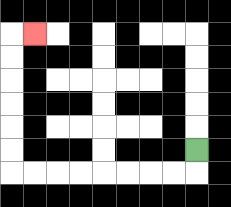{'start': '[8, 6]', 'end': '[1, 1]', 'path_directions': 'D,L,L,L,L,L,L,L,L,U,U,U,U,U,U,R', 'path_coordinates': '[[8, 6], [8, 7], [7, 7], [6, 7], [5, 7], [4, 7], [3, 7], [2, 7], [1, 7], [0, 7], [0, 6], [0, 5], [0, 4], [0, 3], [0, 2], [0, 1], [1, 1]]'}